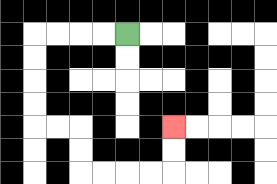{'start': '[5, 1]', 'end': '[7, 5]', 'path_directions': 'L,L,L,L,D,D,D,D,R,R,D,D,R,R,R,R,U,U', 'path_coordinates': '[[5, 1], [4, 1], [3, 1], [2, 1], [1, 1], [1, 2], [1, 3], [1, 4], [1, 5], [2, 5], [3, 5], [3, 6], [3, 7], [4, 7], [5, 7], [6, 7], [7, 7], [7, 6], [7, 5]]'}